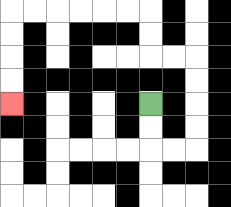{'start': '[6, 4]', 'end': '[0, 4]', 'path_directions': 'D,D,R,R,U,U,U,U,L,L,U,U,L,L,L,L,L,L,D,D,D,D', 'path_coordinates': '[[6, 4], [6, 5], [6, 6], [7, 6], [8, 6], [8, 5], [8, 4], [8, 3], [8, 2], [7, 2], [6, 2], [6, 1], [6, 0], [5, 0], [4, 0], [3, 0], [2, 0], [1, 0], [0, 0], [0, 1], [0, 2], [0, 3], [0, 4]]'}